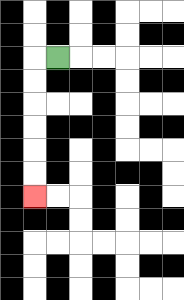{'start': '[2, 2]', 'end': '[1, 8]', 'path_directions': 'L,D,D,D,D,D,D', 'path_coordinates': '[[2, 2], [1, 2], [1, 3], [1, 4], [1, 5], [1, 6], [1, 7], [1, 8]]'}